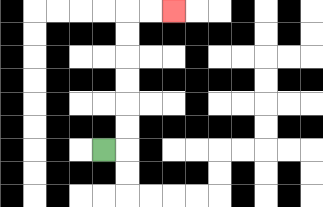{'start': '[4, 6]', 'end': '[7, 0]', 'path_directions': 'R,U,U,U,U,U,U,R,R', 'path_coordinates': '[[4, 6], [5, 6], [5, 5], [5, 4], [5, 3], [5, 2], [5, 1], [5, 0], [6, 0], [7, 0]]'}